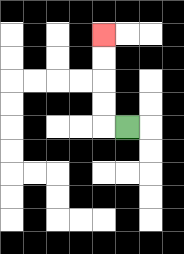{'start': '[5, 5]', 'end': '[4, 1]', 'path_directions': 'L,U,U,U,U', 'path_coordinates': '[[5, 5], [4, 5], [4, 4], [4, 3], [4, 2], [4, 1]]'}